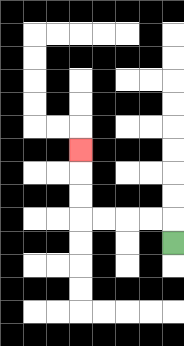{'start': '[7, 10]', 'end': '[3, 6]', 'path_directions': 'U,L,L,L,L,U,U,U', 'path_coordinates': '[[7, 10], [7, 9], [6, 9], [5, 9], [4, 9], [3, 9], [3, 8], [3, 7], [3, 6]]'}